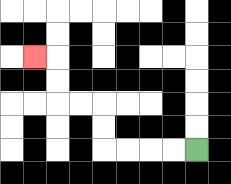{'start': '[8, 6]', 'end': '[1, 2]', 'path_directions': 'L,L,L,L,U,U,L,L,U,U,L', 'path_coordinates': '[[8, 6], [7, 6], [6, 6], [5, 6], [4, 6], [4, 5], [4, 4], [3, 4], [2, 4], [2, 3], [2, 2], [1, 2]]'}